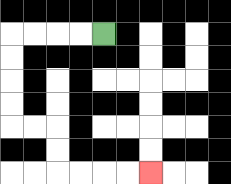{'start': '[4, 1]', 'end': '[6, 7]', 'path_directions': 'L,L,L,L,D,D,D,D,R,R,D,D,R,R,R,R', 'path_coordinates': '[[4, 1], [3, 1], [2, 1], [1, 1], [0, 1], [0, 2], [0, 3], [0, 4], [0, 5], [1, 5], [2, 5], [2, 6], [2, 7], [3, 7], [4, 7], [5, 7], [6, 7]]'}